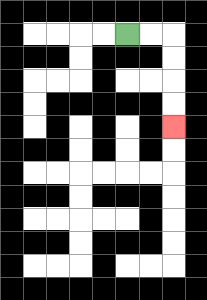{'start': '[5, 1]', 'end': '[7, 5]', 'path_directions': 'R,R,D,D,D,D', 'path_coordinates': '[[5, 1], [6, 1], [7, 1], [7, 2], [7, 3], [7, 4], [7, 5]]'}